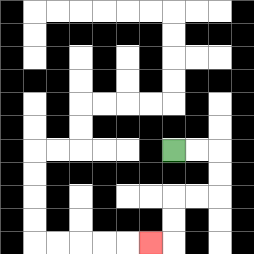{'start': '[7, 6]', 'end': '[6, 10]', 'path_directions': 'R,R,D,D,L,L,D,D,L', 'path_coordinates': '[[7, 6], [8, 6], [9, 6], [9, 7], [9, 8], [8, 8], [7, 8], [7, 9], [7, 10], [6, 10]]'}